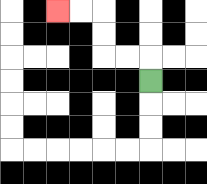{'start': '[6, 3]', 'end': '[2, 0]', 'path_directions': 'U,L,L,U,U,L,L', 'path_coordinates': '[[6, 3], [6, 2], [5, 2], [4, 2], [4, 1], [4, 0], [3, 0], [2, 0]]'}